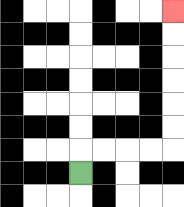{'start': '[3, 7]', 'end': '[7, 0]', 'path_directions': 'U,R,R,R,R,U,U,U,U,U,U', 'path_coordinates': '[[3, 7], [3, 6], [4, 6], [5, 6], [6, 6], [7, 6], [7, 5], [7, 4], [7, 3], [7, 2], [7, 1], [7, 0]]'}